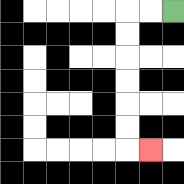{'start': '[7, 0]', 'end': '[6, 6]', 'path_directions': 'L,L,D,D,D,D,D,D,R', 'path_coordinates': '[[7, 0], [6, 0], [5, 0], [5, 1], [5, 2], [5, 3], [5, 4], [5, 5], [5, 6], [6, 6]]'}